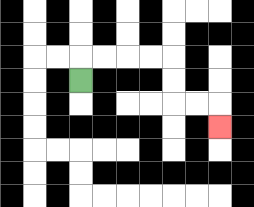{'start': '[3, 3]', 'end': '[9, 5]', 'path_directions': 'U,R,R,R,R,D,D,R,R,D', 'path_coordinates': '[[3, 3], [3, 2], [4, 2], [5, 2], [6, 2], [7, 2], [7, 3], [7, 4], [8, 4], [9, 4], [9, 5]]'}